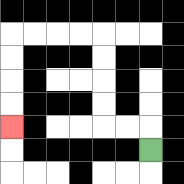{'start': '[6, 6]', 'end': '[0, 5]', 'path_directions': 'U,L,L,U,U,U,U,L,L,L,L,D,D,D,D', 'path_coordinates': '[[6, 6], [6, 5], [5, 5], [4, 5], [4, 4], [4, 3], [4, 2], [4, 1], [3, 1], [2, 1], [1, 1], [0, 1], [0, 2], [0, 3], [0, 4], [0, 5]]'}